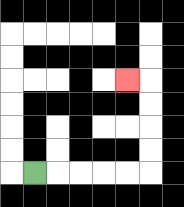{'start': '[1, 7]', 'end': '[5, 3]', 'path_directions': 'R,R,R,R,R,U,U,U,U,L', 'path_coordinates': '[[1, 7], [2, 7], [3, 7], [4, 7], [5, 7], [6, 7], [6, 6], [6, 5], [6, 4], [6, 3], [5, 3]]'}